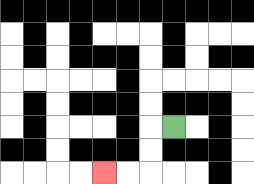{'start': '[7, 5]', 'end': '[4, 7]', 'path_directions': 'L,D,D,L,L', 'path_coordinates': '[[7, 5], [6, 5], [6, 6], [6, 7], [5, 7], [4, 7]]'}